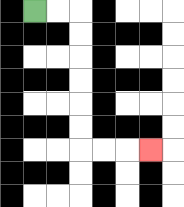{'start': '[1, 0]', 'end': '[6, 6]', 'path_directions': 'R,R,D,D,D,D,D,D,R,R,R', 'path_coordinates': '[[1, 0], [2, 0], [3, 0], [3, 1], [3, 2], [3, 3], [3, 4], [3, 5], [3, 6], [4, 6], [5, 6], [6, 6]]'}